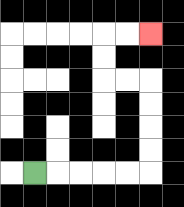{'start': '[1, 7]', 'end': '[6, 1]', 'path_directions': 'R,R,R,R,R,U,U,U,U,L,L,U,U,R,R', 'path_coordinates': '[[1, 7], [2, 7], [3, 7], [4, 7], [5, 7], [6, 7], [6, 6], [6, 5], [6, 4], [6, 3], [5, 3], [4, 3], [4, 2], [4, 1], [5, 1], [6, 1]]'}